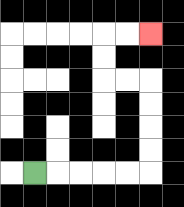{'start': '[1, 7]', 'end': '[6, 1]', 'path_directions': 'R,R,R,R,R,U,U,U,U,L,L,U,U,R,R', 'path_coordinates': '[[1, 7], [2, 7], [3, 7], [4, 7], [5, 7], [6, 7], [6, 6], [6, 5], [6, 4], [6, 3], [5, 3], [4, 3], [4, 2], [4, 1], [5, 1], [6, 1]]'}